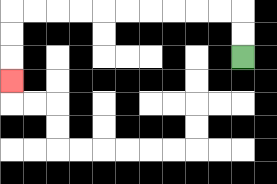{'start': '[10, 2]', 'end': '[0, 3]', 'path_directions': 'U,U,L,L,L,L,L,L,L,L,L,L,D,D,D', 'path_coordinates': '[[10, 2], [10, 1], [10, 0], [9, 0], [8, 0], [7, 0], [6, 0], [5, 0], [4, 0], [3, 0], [2, 0], [1, 0], [0, 0], [0, 1], [0, 2], [0, 3]]'}